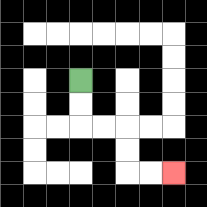{'start': '[3, 3]', 'end': '[7, 7]', 'path_directions': 'D,D,R,R,D,D,R,R', 'path_coordinates': '[[3, 3], [3, 4], [3, 5], [4, 5], [5, 5], [5, 6], [5, 7], [6, 7], [7, 7]]'}